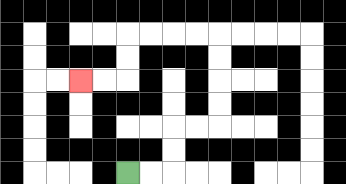{'start': '[5, 7]', 'end': '[3, 3]', 'path_directions': 'R,R,U,U,R,R,U,U,U,U,L,L,L,L,D,D,L,L', 'path_coordinates': '[[5, 7], [6, 7], [7, 7], [7, 6], [7, 5], [8, 5], [9, 5], [9, 4], [9, 3], [9, 2], [9, 1], [8, 1], [7, 1], [6, 1], [5, 1], [5, 2], [5, 3], [4, 3], [3, 3]]'}